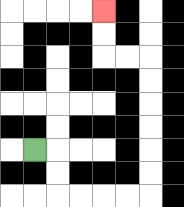{'start': '[1, 6]', 'end': '[4, 0]', 'path_directions': 'R,D,D,R,R,R,R,U,U,U,U,U,U,L,L,U,U', 'path_coordinates': '[[1, 6], [2, 6], [2, 7], [2, 8], [3, 8], [4, 8], [5, 8], [6, 8], [6, 7], [6, 6], [6, 5], [6, 4], [6, 3], [6, 2], [5, 2], [4, 2], [4, 1], [4, 0]]'}